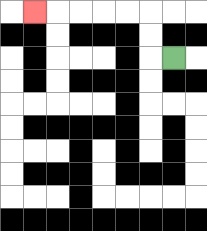{'start': '[7, 2]', 'end': '[1, 0]', 'path_directions': 'L,U,U,L,L,L,L,L', 'path_coordinates': '[[7, 2], [6, 2], [6, 1], [6, 0], [5, 0], [4, 0], [3, 0], [2, 0], [1, 0]]'}